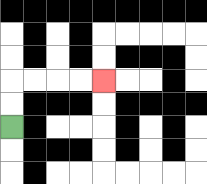{'start': '[0, 5]', 'end': '[4, 3]', 'path_directions': 'U,U,R,R,R,R', 'path_coordinates': '[[0, 5], [0, 4], [0, 3], [1, 3], [2, 3], [3, 3], [4, 3]]'}